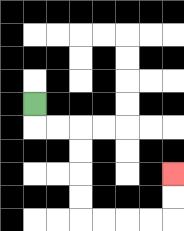{'start': '[1, 4]', 'end': '[7, 7]', 'path_directions': 'D,R,R,D,D,D,D,R,R,R,R,U,U', 'path_coordinates': '[[1, 4], [1, 5], [2, 5], [3, 5], [3, 6], [3, 7], [3, 8], [3, 9], [4, 9], [5, 9], [6, 9], [7, 9], [7, 8], [7, 7]]'}